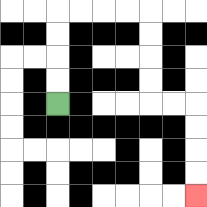{'start': '[2, 4]', 'end': '[8, 8]', 'path_directions': 'U,U,U,U,R,R,R,R,D,D,D,D,R,R,D,D,D,D', 'path_coordinates': '[[2, 4], [2, 3], [2, 2], [2, 1], [2, 0], [3, 0], [4, 0], [5, 0], [6, 0], [6, 1], [6, 2], [6, 3], [6, 4], [7, 4], [8, 4], [8, 5], [8, 6], [8, 7], [8, 8]]'}